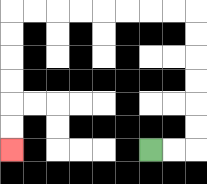{'start': '[6, 6]', 'end': '[0, 6]', 'path_directions': 'R,R,U,U,U,U,U,U,L,L,L,L,L,L,L,L,D,D,D,D,D,D', 'path_coordinates': '[[6, 6], [7, 6], [8, 6], [8, 5], [8, 4], [8, 3], [8, 2], [8, 1], [8, 0], [7, 0], [6, 0], [5, 0], [4, 0], [3, 0], [2, 0], [1, 0], [0, 0], [0, 1], [0, 2], [0, 3], [0, 4], [0, 5], [0, 6]]'}